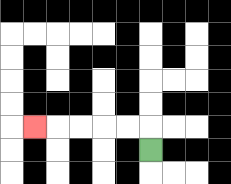{'start': '[6, 6]', 'end': '[1, 5]', 'path_directions': 'U,L,L,L,L,L', 'path_coordinates': '[[6, 6], [6, 5], [5, 5], [4, 5], [3, 5], [2, 5], [1, 5]]'}